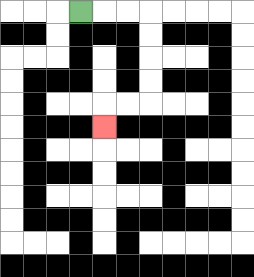{'start': '[3, 0]', 'end': '[4, 5]', 'path_directions': 'R,R,R,D,D,D,D,L,L,D', 'path_coordinates': '[[3, 0], [4, 0], [5, 0], [6, 0], [6, 1], [6, 2], [6, 3], [6, 4], [5, 4], [4, 4], [4, 5]]'}